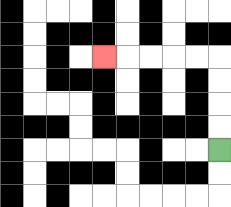{'start': '[9, 6]', 'end': '[4, 2]', 'path_directions': 'U,U,U,U,L,L,L,L,L', 'path_coordinates': '[[9, 6], [9, 5], [9, 4], [9, 3], [9, 2], [8, 2], [7, 2], [6, 2], [5, 2], [4, 2]]'}